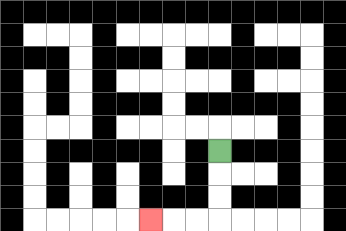{'start': '[9, 6]', 'end': '[6, 9]', 'path_directions': 'D,D,D,L,L,L', 'path_coordinates': '[[9, 6], [9, 7], [9, 8], [9, 9], [8, 9], [7, 9], [6, 9]]'}